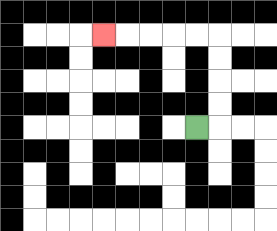{'start': '[8, 5]', 'end': '[4, 1]', 'path_directions': 'R,U,U,U,U,L,L,L,L,L', 'path_coordinates': '[[8, 5], [9, 5], [9, 4], [9, 3], [9, 2], [9, 1], [8, 1], [7, 1], [6, 1], [5, 1], [4, 1]]'}